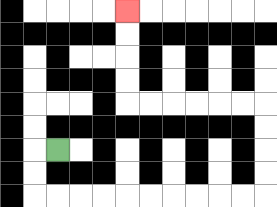{'start': '[2, 6]', 'end': '[5, 0]', 'path_directions': 'L,D,D,R,R,R,R,R,R,R,R,R,R,U,U,U,U,L,L,L,L,L,L,U,U,U,U', 'path_coordinates': '[[2, 6], [1, 6], [1, 7], [1, 8], [2, 8], [3, 8], [4, 8], [5, 8], [6, 8], [7, 8], [8, 8], [9, 8], [10, 8], [11, 8], [11, 7], [11, 6], [11, 5], [11, 4], [10, 4], [9, 4], [8, 4], [7, 4], [6, 4], [5, 4], [5, 3], [5, 2], [5, 1], [5, 0]]'}